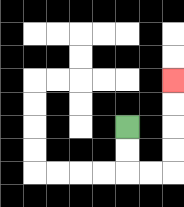{'start': '[5, 5]', 'end': '[7, 3]', 'path_directions': 'D,D,R,R,U,U,U,U', 'path_coordinates': '[[5, 5], [5, 6], [5, 7], [6, 7], [7, 7], [7, 6], [7, 5], [7, 4], [7, 3]]'}